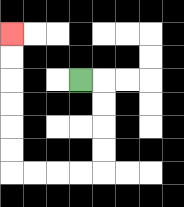{'start': '[3, 3]', 'end': '[0, 1]', 'path_directions': 'R,D,D,D,D,L,L,L,L,U,U,U,U,U,U', 'path_coordinates': '[[3, 3], [4, 3], [4, 4], [4, 5], [4, 6], [4, 7], [3, 7], [2, 7], [1, 7], [0, 7], [0, 6], [0, 5], [0, 4], [0, 3], [0, 2], [0, 1]]'}